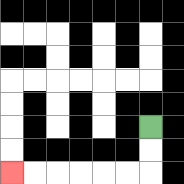{'start': '[6, 5]', 'end': '[0, 7]', 'path_directions': 'D,D,L,L,L,L,L,L', 'path_coordinates': '[[6, 5], [6, 6], [6, 7], [5, 7], [4, 7], [3, 7], [2, 7], [1, 7], [0, 7]]'}